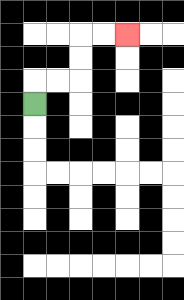{'start': '[1, 4]', 'end': '[5, 1]', 'path_directions': 'U,R,R,U,U,R,R', 'path_coordinates': '[[1, 4], [1, 3], [2, 3], [3, 3], [3, 2], [3, 1], [4, 1], [5, 1]]'}